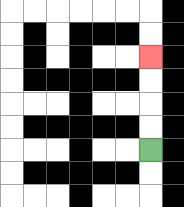{'start': '[6, 6]', 'end': '[6, 2]', 'path_directions': 'U,U,U,U', 'path_coordinates': '[[6, 6], [6, 5], [6, 4], [6, 3], [6, 2]]'}